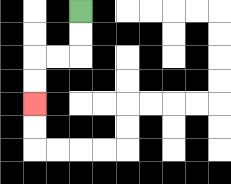{'start': '[3, 0]', 'end': '[1, 4]', 'path_directions': 'D,D,L,L,D,D', 'path_coordinates': '[[3, 0], [3, 1], [3, 2], [2, 2], [1, 2], [1, 3], [1, 4]]'}